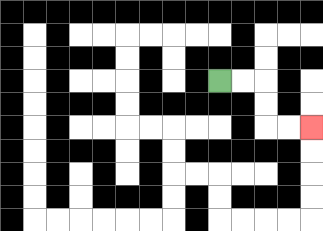{'start': '[9, 3]', 'end': '[13, 5]', 'path_directions': 'R,R,D,D,R,R', 'path_coordinates': '[[9, 3], [10, 3], [11, 3], [11, 4], [11, 5], [12, 5], [13, 5]]'}